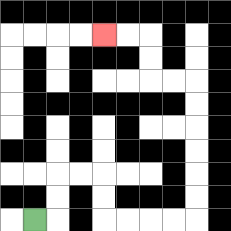{'start': '[1, 9]', 'end': '[4, 1]', 'path_directions': 'R,U,U,R,R,D,D,R,R,R,R,U,U,U,U,U,U,L,L,U,U,L,L', 'path_coordinates': '[[1, 9], [2, 9], [2, 8], [2, 7], [3, 7], [4, 7], [4, 8], [4, 9], [5, 9], [6, 9], [7, 9], [8, 9], [8, 8], [8, 7], [8, 6], [8, 5], [8, 4], [8, 3], [7, 3], [6, 3], [6, 2], [6, 1], [5, 1], [4, 1]]'}